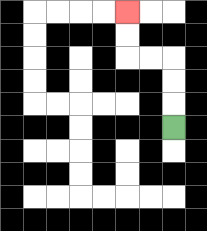{'start': '[7, 5]', 'end': '[5, 0]', 'path_directions': 'U,U,U,L,L,U,U', 'path_coordinates': '[[7, 5], [7, 4], [7, 3], [7, 2], [6, 2], [5, 2], [5, 1], [5, 0]]'}